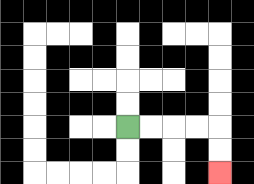{'start': '[5, 5]', 'end': '[9, 7]', 'path_directions': 'R,R,R,R,D,D', 'path_coordinates': '[[5, 5], [6, 5], [7, 5], [8, 5], [9, 5], [9, 6], [9, 7]]'}